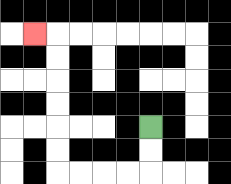{'start': '[6, 5]', 'end': '[1, 1]', 'path_directions': 'D,D,L,L,L,L,U,U,U,U,U,U,L', 'path_coordinates': '[[6, 5], [6, 6], [6, 7], [5, 7], [4, 7], [3, 7], [2, 7], [2, 6], [2, 5], [2, 4], [2, 3], [2, 2], [2, 1], [1, 1]]'}